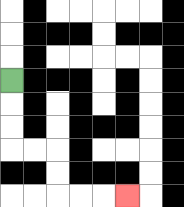{'start': '[0, 3]', 'end': '[5, 8]', 'path_directions': 'D,D,D,R,R,D,D,R,R,R', 'path_coordinates': '[[0, 3], [0, 4], [0, 5], [0, 6], [1, 6], [2, 6], [2, 7], [2, 8], [3, 8], [4, 8], [5, 8]]'}